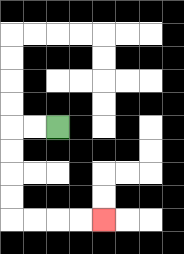{'start': '[2, 5]', 'end': '[4, 9]', 'path_directions': 'L,L,D,D,D,D,R,R,R,R', 'path_coordinates': '[[2, 5], [1, 5], [0, 5], [0, 6], [0, 7], [0, 8], [0, 9], [1, 9], [2, 9], [3, 9], [4, 9]]'}